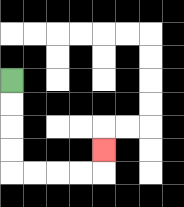{'start': '[0, 3]', 'end': '[4, 6]', 'path_directions': 'D,D,D,D,R,R,R,R,U', 'path_coordinates': '[[0, 3], [0, 4], [0, 5], [0, 6], [0, 7], [1, 7], [2, 7], [3, 7], [4, 7], [4, 6]]'}